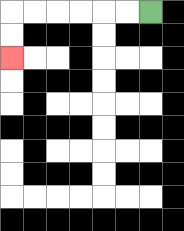{'start': '[6, 0]', 'end': '[0, 2]', 'path_directions': 'L,L,L,L,L,L,D,D', 'path_coordinates': '[[6, 0], [5, 0], [4, 0], [3, 0], [2, 0], [1, 0], [0, 0], [0, 1], [0, 2]]'}